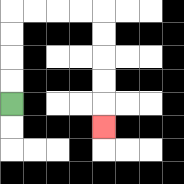{'start': '[0, 4]', 'end': '[4, 5]', 'path_directions': 'U,U,U,U,R,R,R,R,D,D,D,D,D', 'path_coordinates': '[[0, 4], [0, 3], [0, 2], [0, 1], [0, 0], [1, 0], [2, 0], [3, 0], [4, 0], [4, 1], [4, 2], [4, 3], [4, 4], [4, 5]]'}